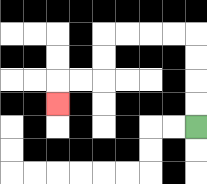{'start': '[8, 5]', 'end': '[2, 4]', 'path_directions': 'U,U,U,U,L,L,L,L,D,D,L,L,D', 'path_coordinates': '[[8, 5], [8, 4], [8, 3], [8, 2], [8, 1], [7, 1], [6, 1], [5, 1], [4, 1], [4, 2], [4, 3], [3, 3], [2, 3], [2, 4]]'}